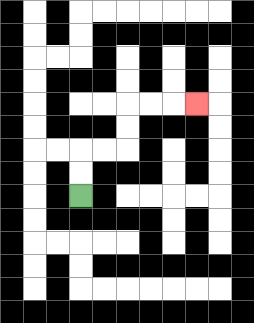{'start': '[3, 8]', 'end': '[8, 4]', 'path_directions': 'U,U,R,R,U,U,R,R,R', 'path_coordinates': '[[3, 8], [3, 7], [3, 6], [4, 6], [5, 6], [5, 5], [5, 4], [6, 4], [7, 4], [8, 4]]'}